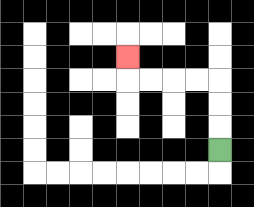{'start': '[9, 6]', 'end': '[5, 2]', 'path_directions': 'U,U,U,L,L,L,L,U', 'path_coordinates': '[[9, 6], [9, 5], [9, 4], [9, 3], [8, 3], [7, 3], [6, 3], [5, 3], [5, 2]]'}